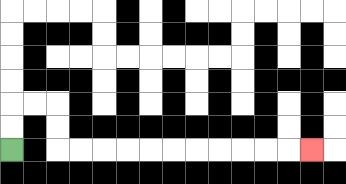{'start': '[0, 6]', 'end': '[13, 6]', 'path_directions': 'U,U,R,R,D,D,R,R,R,R,R,R,R,R,R,R,R', 'path_coordinates': '[[0, 6], [0, 5], [0, 4], [1, 4], [2, 4], [2, 5], [2, 6], [3, 6], [4, 6], [5, 6], [6, 6], [7, 6], [8, 6], [9, 6], [10, 6], [11, 6], [12, 6], [13, 6]]'}